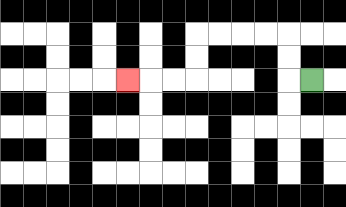{'start': '[13, 3]', 'end': '[5, 3]', 'path_directions': 'L,U,U,L,L,L,L,D,D,L,L,L', 'path_coordinates': '[[13, 3], [12, 3], [12, 2], [12, 1], [11, 1], [10, 1], [9, 1], [8, 1], [8, 2], [8, 3], [7, 3], [6, 3], [5, 3]]'}